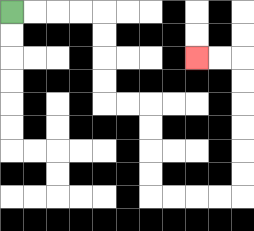{'start': '[0, 0]', 'end': '[8, 2]', 'path_directions': 'R,R,R,R,D,D,D,D,R,R,D,D,D,D,R,R,R,R,U,U,U,U,U,U,L,L', 'path_coordinates': '[[0, 0], [1, 0], [2, 0], [3, 0], [4, 0], [4, 1], [4, 2], [4, 3], [4, 4], [5, 4], [6, 4], [6, 5], [6, 6], [6, 7], [6, 8], [7, 8], [8, 8], [9, 8], [10, 8], [10, 7], [10, 6], [10, 5], [10, 4], [10, 3], [10, 2], [9, 2], [8, 2]]'}